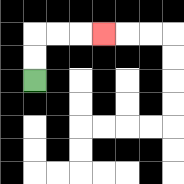{'start': '[1, 3]', 'end': '[4, 1]', 'path_directions': 'U,U,R,R,R', 'path_coordinates': '[[1, 3], [1, 2], [1, 1], [2, 1], [3, 1], [4, 1]]'}